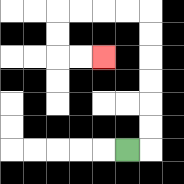{'start': '[5, 6]', 'end': '[4, 2]', 'path_directions': 'R,U,U,U,U,U,U,L,L,L,L,D,D,R,R', 'path_coordinates': '[[5, 6], [6, 6], [6, 5], [6, 4], [6, 3], [6, 2], [6, 1], [6, 0], [5, 0], [4, 0], [3, 0], [2, 0], [2, 1], [2, 2], [3, 2], [4, 2]]'}